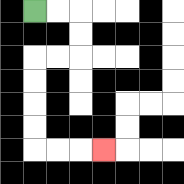{'start': '[1, 0]', 'end': '[4, 6]', 'path_directions': 'R,R,D,D,L,L,D,D,D,D,R,R,R', 'path_coordinates': '[[1, 0], [2, 0], [3, 0], [3, 1], [3, 2], [2, 2], [1, 2], [1, 3], [1, 4], [1, 5], [1, 6], [2, 6], [3, 6], [4, 6]]'}